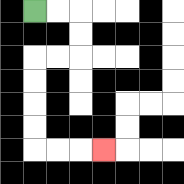{'start': '[1, 0]', 'end': '[4, 6]', 'path_directions': 'R,R,D,D,L,L,D,D,D,D,R,R,R', 'path_coordinates': '[[1, 0], [2, 0], [3, 0], [3, 1], [3, 2], [2, 2], [1, 2], [1, 3], [1, 4], [1, 5], [1, 6], [2, 6], [3, 6], [4, 6]]'}